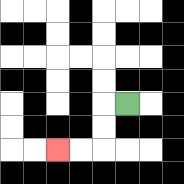{'start': '[5, 4]', 'end': '[2, 6]', 'path_directions': 'L,D,D,L,L', 'path_coordinates': '[[5, 4], [4, 4], [4, 5], [4, 6], [3, 6], [2, 6]]'}